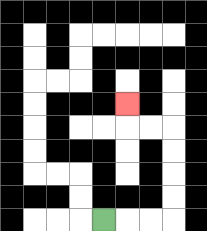{'start': '[4, 9]', 'end': '[5, 4]', 'path_directions': 'R,R,R,U,U,U,U,L,L,U', 'path_coordinates': '[[4, 9], [5, 9], [6, 9], [7, 9], [7, 8], [7, 7], [7, 6], [7, 5], [6, 5], [5, 5], [5, 4]]'}